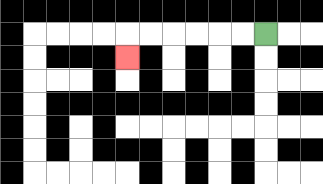{'start': '[11, 1]', 'end': '[5, 2]', 'path_directions': 'L,L,L,L,L,L,D', 'path_coordinates': '[[11, 1], [10, 1], [9, 1], [8, 1], [7, 1], [6, 1], [5, 1], [5, 2]]'}